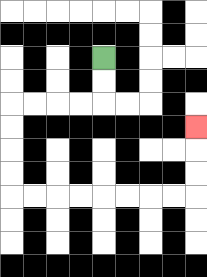{'start': '[4, 2]', 'end': '[8, 5]', 'path_directions': 'D,D,L,L,L,L,D,D,D,D,R,R,R,R,R,R,R,R,U,U,U', 'path_coordinates': '[[4, 2], [4, 3], [4, 4], [3, 4], [2, 4], [1, 4], [0, 4], [0, 5], [0, 6], [0, 7], [0, 8], [1, 8], [2, 8], [3, 8], [4, 8], [5, 8], [6, 8], [7, 8], [8, 8], [8, 7], [8, 6], [8, 5]]'}